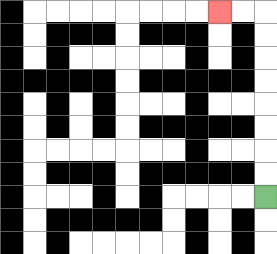{'start': '[11, 8]', 'end': '[9, 0]', 'path_directions': 'U,U,U,U,U,U,U,U,L,L', 'path_coordinates': '[[11, 8], [11, 7], [11, 6], [11, 5], [11, 4], [11, 3], [11, 2], [11, 1], [11, 0], [10, 0], [9, 0]]'}